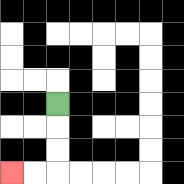{'start': '[2, 4]', 'end': '[0, 7]', 'path_directions': 'D,D,D,L,L', 'path_coordinates': '[[2, 4], [2, 5], [2, 6], [2, 7], [1, 7], [0, 7]]'}